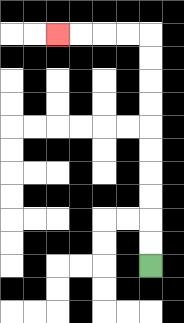{'start': '[6, 11]', 'end': '[2, 1]', 'path_directions': 'U,U,U,U,U,U,U,U,U,U,L,L,L,L', 'path_coordinates': '[[6, 11], [6, 10], [6, 9], [6, 8], [6, 7], [6, 6], [6, 5], [6, 4], [6, 3], [6, 2], [6, 1], [5, 1], [4, 1], [3, 1], [2, 1]]'}